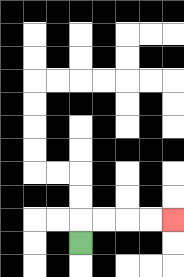{'start': '[3, 10]', 'end': '[7, 9]', 'path_directions': 'U,R,R,R,R', 'path_coordinates': '[[3, 10], [3, 9], [4, 9], [5, 9], [6, 9], [7, 9]]'}